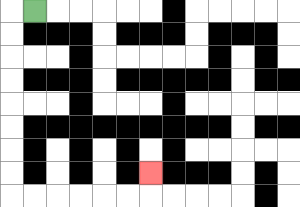{'start': '[1, 0]', 'end': '[6, 7]', 'path_directions': 'L,D,D,D,D,D,D,D,D,R,R,R,R,R,R,U', 'path_coordinates': '[[1, 0], [0, 0], [0, 1], [0, 2], [0, 3], [0, 4], [0, 5], [0, 6], [0, 7], [0, 8], [1, 8], [2, 8], [3, 8], [4, 8], [5, 8], [6, 8], [6, 7]]'}